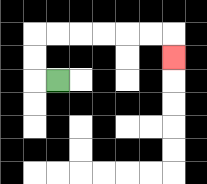{'start': '[2, 3]', 'end': '[7, 2]', 'path_directions': 'L,U,U,R,R,R,R,R,R,D', 'path_coordinates': '[[2, 3], [1, 3], [1, 2], [1, 1], [2, 1], [3, 1], [4, 1], [5, 1], [6, 1], [7, 1], [7, 2]]'}